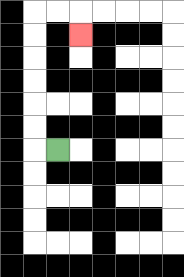{'start': '[2, 6]', 'end': '[3, 1]', 'path_directions': 'L,U,U,U,U,U,U,R,R,D', 'path_coordinates': '[[2, 6], [1, 6], [1, 5], [1, 4], [1, 3], [1, 2], [1, 1], [1, 0], [2, 0], [3, 0], [3, 1]]'}